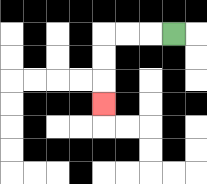{'start': '[7, 1]', 'end': '[4, 4]', 'path_directions': 'L,L,L,D,D,D', 'path_coordinates': '[[7, 1], [6, 1], [5, 1], [4, 1], [4, 2], [4, 3], [4, 4]]'}